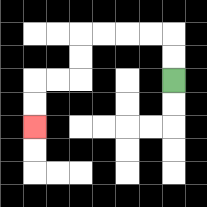{'start': '[7, 3]', 'end': '[1, 5]', 'path_directions': 'U,U,L,L,L,L,D,D,L,L,D,D', 'path_coordinates': '[[7, 3], [7, 2], [7, 1], [6, 1], [5, 1], [4, 1], [3, 1], [3, 2], [3, 3], [2, 3], [1, 3], [1, 4], [1, 5]]'}